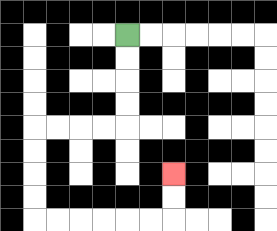{'start': '[5, 1]', 'end': '[7, 7]', 'path_directions': 'D,D,D,D,L,L,L,L,D,D,D,D,R,R,R,R,R,R,U,U', 'path_coordinates': '[[5, 1], [5, 2], [5, 3], [5, 4], [5, 5], [4, 5], [3, 5], [2, 5], [1, 5], [1, 6], [1, 7], [1, 8], [1, 9], [2, 9], [3, 9], [4, 9], [5, 9], [6, 9], [7, 9], [7, 8], [7, 7]]'}